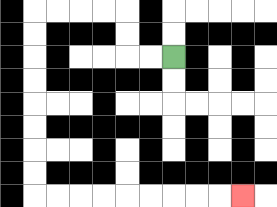{'start': '[7, 2]', 'end': '[10, 8]', 'path_directions': 'L,L,U,U,L,L,L,L,D,D,D,D,D,D,D,D,R,R,R,R,R,R,R,R,R', 'path_coordinates': '[[7, 2], [6, 2], [5, 2], [5, 1], [5, 0], [4, 0], [3, 0], [2, 0], [1, 0], [1, 1], [1, 2], [1, 3], [1, 4], [1, 5], [1, 6], [1, 7], [1, 8], [2, 8], [3, 8], [4, 8], [5, 8], [6, 8], [7, 8], [8, 8], [9, 8], [10, 8]]'}